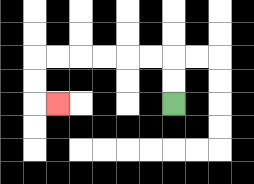{'start': '[7, 4]', 'end': '[2, 4]', 'path_directions': 'U,U,L,L,L,L,L,L,D,D,R', 'path_coordinates': '[[7, 4], [7, 3], [7, 2], [6, 2], [5, 2], [4, 2], [3, 2], [2, 2], [1, 2], [1, 3], [1, 4], [2, 4]]'}